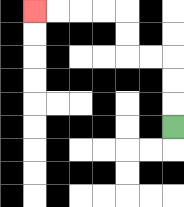{'start': '[7, 5]', 'end': '[1, 0]', 'path_directions': 'U,U,U,L,L,U,U,L,L,L,L', 'path_coordinates': '[[7, 5], [7, 4], [7, 3], [7, 2], [6, 2], [5, 2], [5, 1], [5, 0], [4, 0], [3, 0], [2, 0], [1, 0]]'}